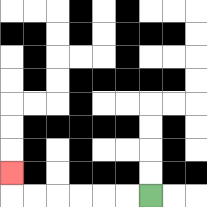{'start': '[6, 8]', 'end': '[0, 7]', 'path_directions': 'L,L,L,L,L,L,U', 'path_coordinates': '[[6, 8], [5, 8], [4, 8], [3, 8], [2, 8], [1, 8], [0, 8], [0, 7]]'}